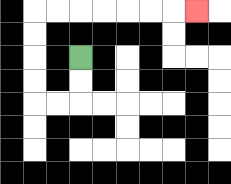{'start': '[3, 2]', 'end': '[8, 0]', 'path_directions': 'D,D,L,L,U,U,U,U,R,R,R,R,R,R,R', 'path_coordinates': '[[3, 2], [3, 3], [3, 4], [2, 4], [1, 4], [1, 3], [1, 2], [1, 1], [1, 0], [2, 0], [3, 0], [4, 0], [5, 0], [6, 0], [7, 0], [8, 0]]'}